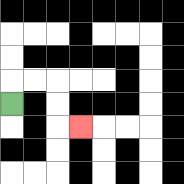{'start': '[0, 4]', 'end': '[3, 5]', 'path_directions': 'U,R,R,D,D,R', 'path_coordinates': '[[0, 4], [0, 3], [1, 3], [2, 3], [2, 4], [2, 5], [3, 5]]'}